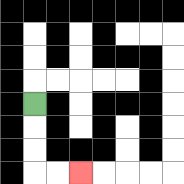{'start': '[1, 4]', 'end': '[3, 7]', 'path_directions': 'D,D,D,R,R', 'path_coordinates': '[[1, 4], [1, 5], [1, 6], [1, 7], [2, 7], [3, 7]]'}